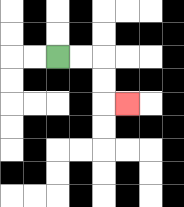{'start': '[2, 2]', 'end': '[5, 4]', 'path_directions': 'R,R,D,D,R', 'path_coordinates': '[[2, 2], [3, 2], [4, 2], [4, 3], [4, 4], [5, 4]]'}